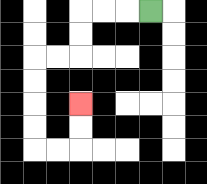{'start': '[6, 0]', 'end': '[3, 4]', 'path_directions': 'L,L,L,D,D,L,L,D,D,D,D,R,R,U,U', 'path_coordinates': '[[6, 0], [5, 0], [4, 0], [3, 0], [3, 1], [3, 2], [2, 2], [1, 2], [1, 3], [1, 4], [1, 5], [1, 6], [2, 6], [3, 6], [3, 5], [3, 4]]'}